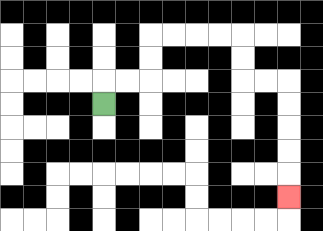{'start': '[4, 4]', 'end': '[12, 8]', 'path_directions': 'U,R,R,U,U,R,R,R,R,D,D,R,R,D,D,D,D,D', 'path_coordinates': '[[4, 4], [4, 3], [5, 3], [6, 3], [6, 2], [6, 1], [7, 1], [8, 1], [9, 1], [10, 1], [10, 2], [10, 3], [11, 3], [12, 3], [12, 4], [12, 5], [12, 6], [12, 7], [12, 8]]'}